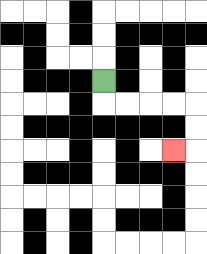{'start': '[4, 3]', 'end': '[7, 6]', 'path_directions': 'D,R,R,R,R,D,D,L', 'path_coordinates': '[[4, 3], [4, 4], [5, 4], [6, 4], [7, 4], [8, 4], [8, 5], [8, 6], [7, 6]]'}